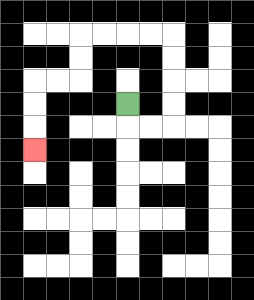{'start': '[5, 4]', 'end': '[1, 6]', 'path_directions': 'D,R,R,U,U,U,U,L,L,L,L,D,D,L,L,D,D,D', 'path_coordinates': '[[5, 4], [5, 5], [6, 5], [7, 5], [7, 4], [7, 3], [7, 2], [7, 1], [6, 1], [5, 1], [4, 1], [3, 1], [3, 2], [3, 3], [2, 3], [1, 3], [1, 4], [1, 5], [1, 6]]'}